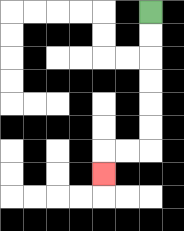{'start': '[6, 0]', 'end': '[4, 7]', 'path_directions': 'D,D,D,D,D,D,L,L,D', 'path_coordinates': '[[6, 0], [6, 1], [6, 2], [6, 3], [6, 4], [6, 5], [6, 6], [5, 6], [4, 6], [4, 7]]'}